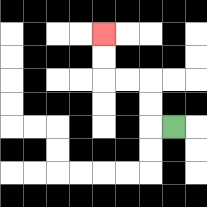{'start': '[7, 5]', 'end': '[4, 1]', 'path_directions': 'L,U,U,L,L,U,U', 'path_coordinates': '[[7, 5], [6, 5], [6, 4], [6, 3], [5, 3], [4, 3], [4, 2], [4, 1]]'}